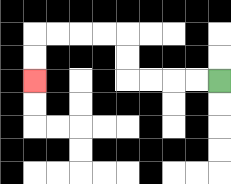{'start': '[9, 3]', 'end': '[1, 3]', 'path_directions': 'L,L,L,L,U,U,L,L,L,L,D,D', 'path_coordinates': '[[9, 3], [8, 3], [7, 3], [6, 3], [5, 3], [5, 2], [5, 1], [4, 1], [3, 1], [2, 1], [1, 1], [1, 2], [1, 3]]'}